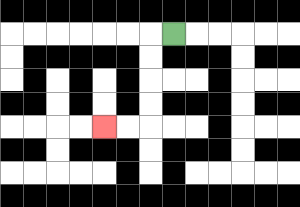{'start': '[7, 1]', 'end': '[4, 5]', 'path_directions': 'L,D,D,D,D,L,L', 'path_coordinates': '[[7, 1], [6, 1], [6, 2], [6, 3], [6, 4], [6, 5], [5, 5], [4, 5]]'}